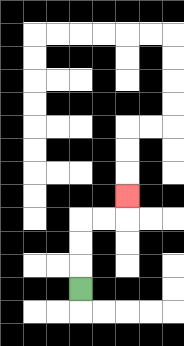{'start': '[3, 12]', 'end': '[5, 8]', 'path_directions': 'U,U,U,R,R,U', 'path_coordinates': '[[3, 12], [3, 11], [3, 10], [3, 9], [4, 9], [5, 9], [5, 8]]'}